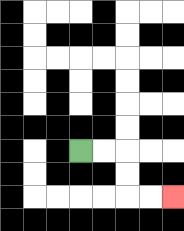{'start': '[3, 6]', 'end': '[7, 8]', 'path_directions': 'R,R,D,D,R,R', 'path_coordinates': '[[3, 6], [4, 6], [5, 6], [5, 7], [5, 8], [6, 8], [7, 8]]'}